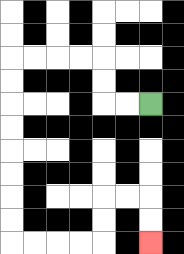{'start': '[6, 4]', 'end': '[6, 10]', 'path_directions': 'L,L,U,U,L,L,L,L,D,D,D,D,D,D,D,D,R,R,R,R,U,U,R,R,D,D', 'path_coordinates': '[[6, 4], [5, 4], [4, 4], [4, 3], [4, 2], [3, 2], [2, 2], [1, 2], [0, 2], [0, 3], [0, 4], [0, 5], [0, 6], [0, 7], [0, 8], [0, 9], [0, 10], [1, 10], [2, 10], [3, 10], [4, 10], [4, 9], [4, 8], [5, 8], [6, 8], [6, 9], [6, 10]]'}